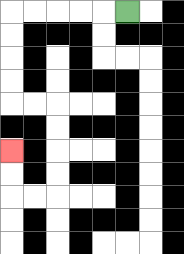{'start': '[5, 0]', 'end': '[0, 6]', 'path_directions': 'L,L,L,L,L,D,D,D,D,R,R,D,D,D,D,L,L,U,U', 'path_coordinates': '[[5, 0], [4, 0], [3, 0], [2, 0], [1, 0], [0, 0], [0, 1], [0, 2], [0, 3], [0, 4], [1, 4], [2, 4], [2, 5], [2, 6], [2, 7], [2, 8], [1, 8], [0, 8], [0, 7], [0, 6]]'}